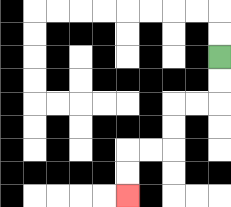{'start': '[9, 2]', 'end': '[5, 8]', 'path_directions': 'D,D,L,L,D,D,L,L,D,D', 'path_coordinates': '[[9, 2], [9, 3], [9, 4], [8, 4], [7, 4], [7, 5], [7, 6], [6, 6], [5, 6], [5, 7], [5, 8]]'}